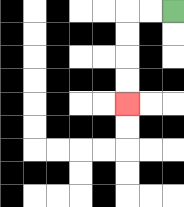{'start': '[7, 0]', 'end': '[5, 4]', 'path_directions': 'L,L,D,D,D,D', 'path_coordinates': '[[7, 0], [6, 0], [5, 0], [5, 1], [5, 2], [5, 3], [5, 4]]'}